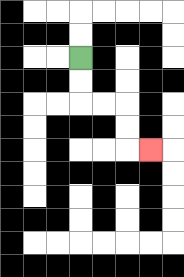{'start': '[3, 2]', 'end': '[6, 6]', 'path_directions': 'D,D,R,R,D,D,R', 'path_coordinates': '[[3, 2], [3, 3], [3, 4], [4, 4], [5, 4], [5, 5], [5, 6], [6, 6]]'}